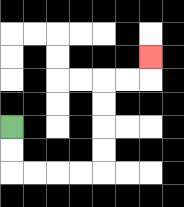{'start': '[0, 5]', 'end': '[6, 2]', 'path_directions': 'D,D,R,R,R,R,U,U,U,U,R,R,U', 'path_coordinates': '[[0, 5], [0, 6], [0, 7], [1, 7], [2, 7], [3, 7], [4, 7], [4, 6], [4, 5], [4, 4], [4, 3], [5, 3], [6, 3], [6, 2]]'}